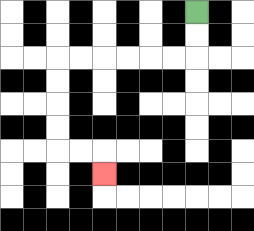{'start': '[8, 0]', 'end': '[4, 7]', 'path_directions': 'D,D,L,L,L,L,L,L,D,D,D,D,R,R,D', 'path_coordinates': '[[8, 0], [8, 1], [8, 2], [7, 2], [6, 2], [5, 2], [4, 2], [3, 2], [2, 2], [2, 3], [2, 4], [2, 5], [2, 6], [3, 6], [4, 6], [4, 7]]'}